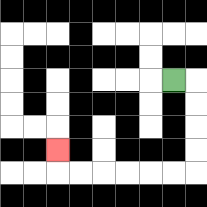{'start': '[7, 3]', 'end': '[2, 6]', 'path_directions': 'R,D,D,D,D,L,L,L,L,L,L,U', 'path_coordinates': '[[7, 3], [8, 3], [8, 4], [8, 5], [8, 6], [8, 7], [7, 7], [6, 7], [5, 7], [4, 7], [3, 7], [2, 7], [2, 6]]'}